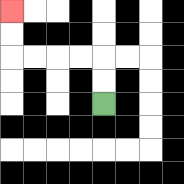{'start': '[4, 4]', 'end': '[0, 0]', 'path_directions': 'U,U,L,L,L,L,U,U', 'path_coordinates': '[[4, 4], [4, 3], [4, 2], [3, 2], [2, 2], [1, 2], [0, 2], [0, 1], [0, 0]]'}